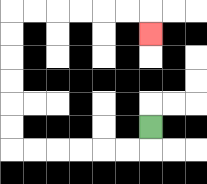{'start': '[6, 5]', 'end': '[6, 1]', 'path_directions': 'D,L,L,L,L,L,L,U,U,U,U,U,U,R,R,R,R,R,R,D', 'path_coordinates': '[[6, 5], [6, 6], [5, 6], [4, 6], [3, 6], [2, 6], [1, 6], [0, 6], [0, 5], [0, 4], [0, 3], [0, 2], [0, 1], [0, 0], [1, 0], [2, 0], [3, 0], [4, 0], [5, 0], [6, 0], [6, 1]]'}